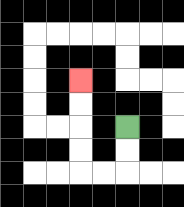{'start': '[5, 5]', 'end': '[3, 3]', 'path_directions': 'D,D,L,L,U,U,U,U', 'path_coordinates': '[[5, 5], [5, 6], [5, 7], [4, 7], [3, 7], [3, 6], [3, 5], [3, 4], [3, 3]]'}